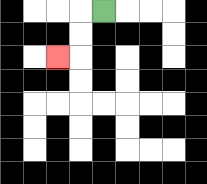{'start': '[4, 0]', 'end': '[2, 2]', 'path_directions': 'L,D,D,L', 'path_coordinates': '[[4, 0], [3, 0], [3, 1], [3, 2], [2, 2]]'}